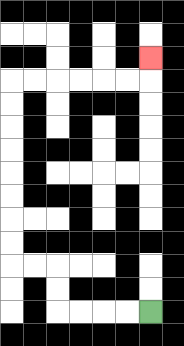{'start': '[6, 13]', 'end': '[6, 2]', 'path_directions': 'L,L,L,L,U,U,L,L,U,U,U,U,U,U,U,U,R,R,R,R,R,R,U', 'path_coordinates': '[[6, 13], [5, 13], [4, 13], [3, 13], [2, 13], [2, 12], [2, 11], [1, 11], [0, 11], [0, 10], [0, 9], [0, 8], [0, 7], [0, 6], [0, 5], [0, 4], [0, 3], [1, 3], [2, 3], [3, 3], [4, 3], [5, 3], [6, 3], [6, 2]]'}